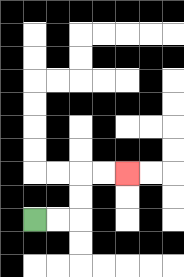{'start': '[1, 9]', 'end': '[5, 7]', 'path_directions': 'R,R,U,U,R,R', 'path_coordinates': '[[1, 9], [2, 9], [3, 9], [3, 8], [3, 7], [4, 7], [5, 7]]'}